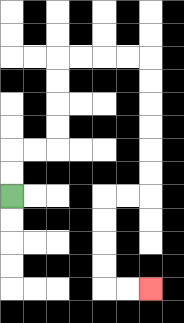{'start': '[0, 8]', 'end': '[6, 12]', 'path_directions': 'U,U,R,R,U,U,U,U,R,R,R,R,D,D,D,D,D,D,L,L,D,D,D,D,R,R', 'path_coordinates': '[[0, 8], [0, 7], [0, 6], [1, 6], [2, 6], [2, 5], [2, 4], [2, 3], [2, 2], [3, 2], [4, 2], [5, 2], [6, 2], [6, 3], [6, 4], [6, 5], [6, 6], [6, 7], [6, 8], [5, 8], [4, 8], [4, 9], [4, 10], [4, 11], [4, 12], [5, 12], [6, 12]]'}